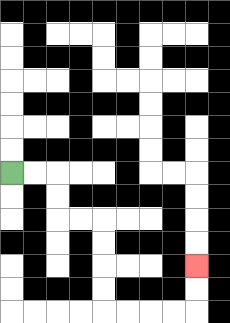{'start': '[0, 7]', 'end': '[8, 11]', 'path_directions': 'R,R,D,D,R,R,D,D,D,D,R,R,R,R,U,U', 'path_coordinates': '[[0, 7], [1, 7], [2, 7], [2, 8], [2, 9], [3, 9], [4, 9], [4, 10], [4, 11], [4, 12], [4, 13], [5, 13], [6, 13], [7, 13], [8, 13], [8, 12], [8, 11]]'}